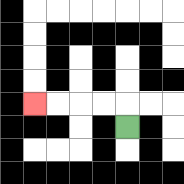{'start': '[5, 5]', 'end': '[1, 4]', 'path_directions': 'U,L,L,L,L', 'path_coordinates': '[[5, 5], [5, 4], [4, 4], [3, 4], [2, 4], [1, 4]]'}